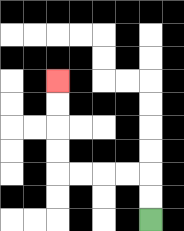{'start': '[6, 9]', 'end': '[2, 3]', 'path_directions': 'U,U,L,L,L,L,U,U,U,U', 'path_coordinates': '[[6, 9], [6, 8], [6, 7], [5, 7], [4, 7], [3, 7], [2, 7], [2, 6], [2, 5], [2, 4], [2, 3]]'}